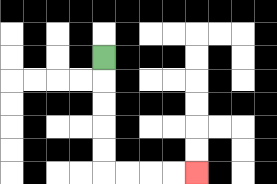{'start': '[4, 2]', 'end': '[8, 7]', 'path_directions': 'D,D,D,D,D,R,R,R,R', 'path_coordinates': '[[4, 2], [4, 3], [4, 4], [4, 5], [4, 6], [4, 7], [5, 7], [6, 7], [7, 7], [8, 7]]'}